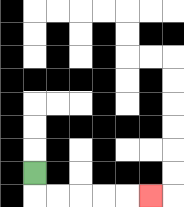{'start': '[1, 7]', 'end': '[6, 8]', 'path_directions': 'D,R,R,R,R,R', 'path_coordinates': '[[1, 7], [1, 8], [2, 8], [3, 8], [4, 8], [5, 8], [6, 8]]'}